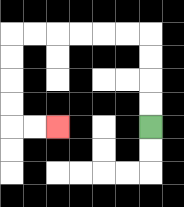{'start': '[6, 5]', 'end': '[2, 5]', 'path_directions': 'U,U,U,U,L,L,L,L,L,L,D,D,D,D,R,R', 'path_coordinates': '[[6, 5], [6, 4], [6, 3], [6, 2], [6, 1], [5, 1], [4, 1], [3, 1], [2, 1], [1, 1], [0, 1], [0, 2], [0, 3], [0, 4], [0, 5], [1, 5], [2, 5]]'}